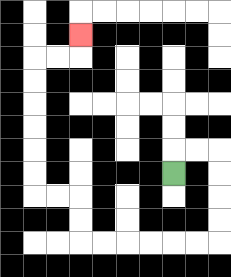{'start': '[7, 7]', 'end': '[3, 1]', 'path_directions': 'U,R,R,D,D,D,D,L,L,L,L,L,L,U,U,L,L,U,U,U,U,U,U,R,R,U', 'path_coordinates': '[[7, 7], [7, 6], [8, 6], [9, 6], [9, 7], [9, 8], [9, 9], [9, 10], [8, 10], [7, 10], [6, 10], [5, 10], [4, 10], [3, 10], [3, 9], [3, 8], [2, 8], [1, 8], [1, 7], [1, 6], [1, 5], [1, 4], [1, 3], [1, 2], [2, 2], [3, 2], [3, 1]]'}